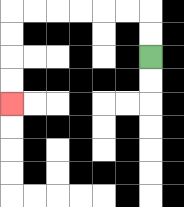{'start': '[6, 2]', 'end': '[0, 4]', 'path_directions': 'U,U,L,L,L,L,L,L,D,D,D,D', 'path_coordinates': '[[6, 2], [6, 1], [6, 0], [5, 0], [4, 0], [3, 0], [2, 0], [1, 0], [0, 0], [0, 1], [0, 2], [0, 3], [0, 4]]'}